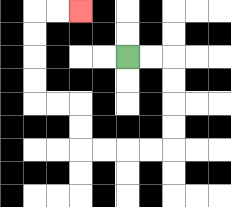{'start': '[5, 2]', 'end': '[3, 0]', 'path_directions': 'R,R,D,D,D,D,L,L,L,L,U,U,L,L,U,U,U,U,R,R', 'path_coordinates': '[[5, 2], [6, 2], [7, 2], [7, 3], [7, 4], [7, 5], [7, 6], [6, 6], [5, 6], [4, 6], [3, 6], [3, 5], [3, 4], [2, 4], [1, 4], [1, 3], [1, 2], [1, 1], [1, 0], [2, 0], [3, 0]]'}